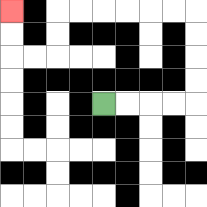{'start': '[4, 4]', 'end': '[0, 0]', 'path_directions': 'R,R,R,R,U,U,U,U,L,L,L,L,L,L,D,D,L,L,U,U', 'path_coordinates': '[[4, 4], [5, 4], [6, 4], [7, 4], [8, 4], [8, 3], [8, 2], [8, 1], [8, 0], [7, 0], [6, 0], [5, 0], [4, 0], [3, 0], [2, 0], [2, 1], [2, 2], [1, 2], [0, 2], [0, 1], [0, 0]]'}